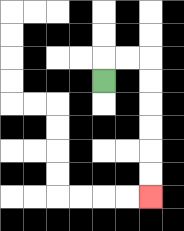{'start': '[4, 3]', 'end': '[6, 8]', 'path_directions': 'U,R,R,D,D,D,D,D,D', 'path_coordinates': '[[4, 3], [4, 2], [5, 2], [6, 2], [6, 3], [6, 4], [6, 5], [6, 6], [6, 7], [6, 8]]'}